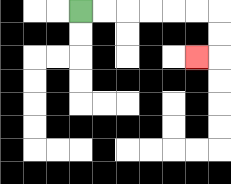{'start': '[3, 0]', 'end': '[8, 2]', 'path_directions': 'R,R,R,R,R,R,D,D,L', 'path_coordinates': '[[3, 0], [4, 0], [5, 0], [6, 0], [7, 0], [8, 0], [9, 0], [9, 1], [9, 2], [8, 2]]'}